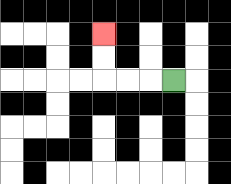{'start': '[7, 3]', 'end': '[4, 1]', 'path_directions': 'L,L,L,U,U', 'path_coordinates': '[[7, 3], [6, 3], [5, 3], [4, 3], [4, 2], [4, 1]]'}